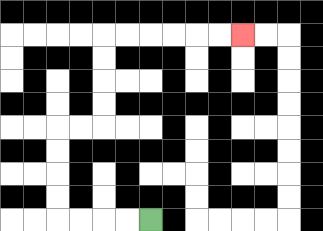{'start': '[6, 9]', 'end': '[10, 1]', 'path_directions': 'L,L,L,L,U,U,U,U,R,R,U,U,U,U,R,R,R,R,R,R', 'path_coordinates': '[[6, 9], [5, 9], [4, 9], [3, 9], [2, 9], [2, 8], [2, 7], [2, 6], [2, 5], [3, 5], [4, 5], [4, 4], [4, 3], [4, 2], [4, 1], [5, 1], [6, 1], [7, 1], [8, 1], [9, 1], [10, 1]]'}